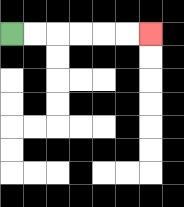{'start': '[0, 1]', 'end': '[6, 1]', 'path_directions': 'R,R,R,R,R,R', 'path_coordinates': '[[0, 1], [1, 1], [2, 1], [3, 1], [4, 1], [5, 1], [6, 1]]'}